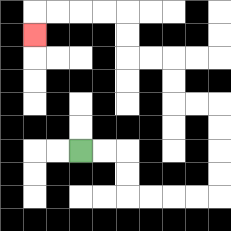{'start': '[3, 6]', 'end': '[1, 1]', 'path_directions': 'R,R,D,D,R,R,R,R,U,U,U,U,L,L,U,U,L,L,U,U,L,L,L,L,D', 'path_coordinates': '[[3, 6], [4, 6], [5, 6], [5, 7], [5, 8], [6, 8], [7, 8], [8, 8], [9, 8], [9, 7], [9, 6], [9, 5], [9, 4], [8, 4], [7, 4], [7, 3], [7, 2], [6, 2], [5, 2], [5, 1], [5, 0], [4, 0], [3, 0], [2, 0], [1, 0], [1, 1]]'}